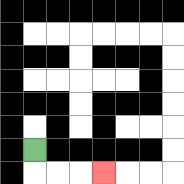{'start': '[1, 6]', 'end': '[4, 7]', 'path_directions': 'D,R,R,R', 'path_coordinates': '[[1, 6], [1, 7], [2, 7], [3, 7], [4, 7]]'}